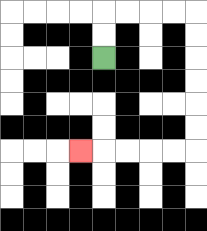{'start': '[4, 2]', 'end': '[3, 6]', 'path_directions': 'U,U,R,R,R,R,D,D,D,D,D,D,L,L,L,L,L', 'path_coordinates': '[[4, 2], [4, 1], [4, 0], [5, 0], [6, 0], [7, 0], [8, 0], [8, 1], [8, 2], [8, 3], [8, 4], [8, 5], [8, 6], [7, 6], [6, 6], [5, 6], [4, 6], [3, 6]]'}